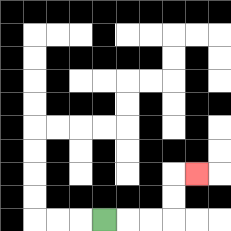{'start': '[4, 9]', 'end': '[8, 7]', 'path_directions': 'R,R,R,U,U,R', 'path_coordinates': '[[4, 9], [5, 9], [6, 9], [7, 9], [7, 8], [7, 7], [8, 7]]'}